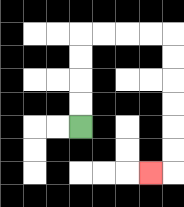{'start': '[3, 5]', 'end': '[6, 7]', 'path_directions': 'U,U,U,U,R,R,R,R,D,D,D,D,D,D,L', 'path_coordinates': '[[3, 5], [3, 4], [3, 3], [3, 2], [3, 1], [4, 1], [5, 1], [6, 1], [7, 1], [7, 2], [7, 3], [7, 4], [7, 5], [7, 6], [7, 7], [6, 7]]'}